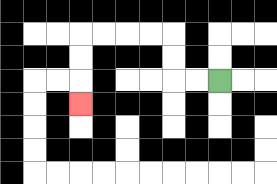{'start': '[9, 3]', 'end': '[3, 4]', 'path_directions': 'L,L,U,U,L,L,L,L,D,D,D', 'path_coordinates': '[[9, 3], [8, 3], [7, 3], [7, 2], [7, 1], [6, 1], [5, 1], [4, 1], [3, 1], [3, 2], [3, 3], [3, 4]]'}